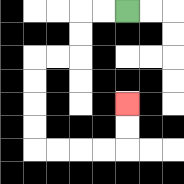{'start': '[5, 0]', 'end': '[5, 4]', 'path_directions': 'L,L,D,D,L,L,D,D,D,D,R,R,R,R,U,U', 'path_coordinates': '[[5, 0], [4, 0], [3, 0], [3, 1], [3, 2], [2, 2], [1, 2], [1, 3], [1, 4], [1, 5], [1, 6], [2, 6], [3, 6], [4, 6], [5, 6], [5, 5], [5, 4]]'}